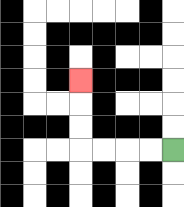{'start': '[7, 6]', 'end': '[3, 3]', 'path_directions': 'L,L,L,L,U,U,U', 'path_coordinates': '[[7, 6], [6, 6], [5, 6], [4, 6], [3, 6], [3, 5], [3, 4], [3, 3]]'}